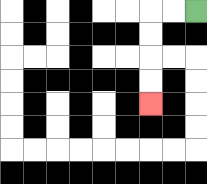{'start': '[8, 0]', 'end': '[6, 4]', 'path_directions': 'L,L,D,D,D,D', 'path_coordinates': '[[8, 0], [7, 0], [6, 0], [6, 1], [6, 2], [6, 3], [6, 4]]'}